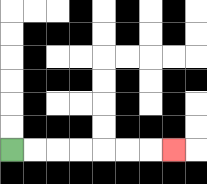{'start': '[0, 6]', 'end': '[7, 6]', 'path_directions': 'R,R,R,R,R,R,R', 'path_coordinates': '[[0, 6], [1, 6], [2, 6], [3, 6], [4, 6], [5, 6], [6, 6], [7, 6]]'}